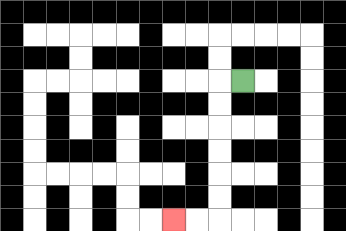{'start': '[10, 3]', 'end': '[7, 9]', 'path_directions': 'L,D,D,D,D,D,D,L,L', 'path_coordinates': '[[10, 3], [9, 3], [9, 4], [9, 5], [9, 6], [9, 7], [9, 8], [9, 9], [8, 9], [7, 9]]'}